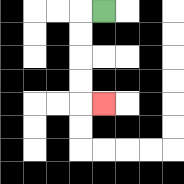{'start': '[4, 0]', 'end': '[4, 4]', 'path_directions': 'L,D,D,D,D,R', 'path_coordinates': '[[4, 0], [3, 0], [3, 1], [3, 2], [3, 3], [3, 4], [4, 4]]'}